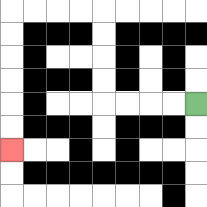{'start': '[8, 4]', 'end': '[0, 6]', 'path_directions': 'L,L,L,L,U,U,U,U,L,L,L,L,D,D,D,D,D,D', 'path_coordinates': '[[8, 4], [7, 4], [6, 4], [5, 4], [4, 4], [4, 3], [4, 2], [4, 1], [4, 0], [3, 0], [2, 0], [1, 0], [0, 0], [0, 1], [0, 2], [0, 3], [0, 4], [0, 5], [0, 6]]'}